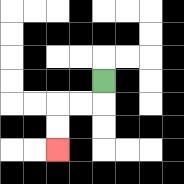{'start': '[4, 3]', 'end': '[2, 6]', 'path_directions': 'D,L,L,D,D', 'path_coordinates': '[[4, 3], [4, 4], [3, 4], [2, 4], [2, 5], [2, 6]]'}